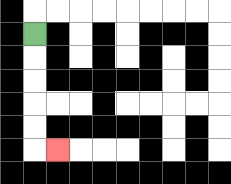{'start': '[1, 1]', 'end': '[2, 6]', 'path_directions': 'D,D,D,D,D,R', 'path_coordinates': '[[1, 1], [1, 2], [1, 3], [1, 4], [1, 5], [1, 6], [2, 6]]'}